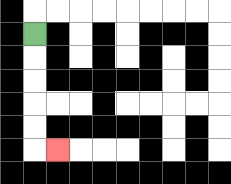{'start': '[1, 1]', 'end': '[2, 6]', 'path_directions': 'D,D,D,D,D,R', 'path_coordinates': '[[1, 1], [1, 2], [1, 3], [1, 4], [1, 5], [1, 6], [2, 6]]'}